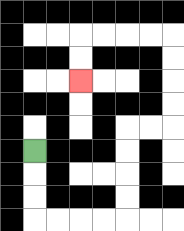{'start': '[1, 6]', 'end': '[3, 3]', 'path_directions': 'D,D,D,R,R,R,R,U,U,U,U,R,R,U,U,U,U,L,L,L,L,D,D', 'path_coordinates': '[[1, 6], [1, 7], [1, 8], [1, 9], [2, 9], [3, 9], [4, 9], [5, 9], [5, 8], [5, 7], [5, 6], [5, 5], [6, 5], [7, 5], [7, 4], [7, 3], [7, 2], [7, 1], [6, 1], [5, 1], [4, 1], [3, 1], [3, 2], [3, 3]]'}